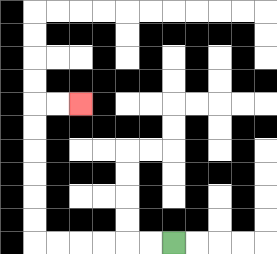{'start': '[7, 10]', 'end': '[3, 4]', 'path_directions': 'L,L,L,L,L,L,U,U,U,U,U,U,R,R', 'path_coordinates': '[[7, 10], [6, 10], [5, 10], [4, 10], [3, 10], [2, 10], [1, 10], [1, 9], [1, 8], [1, 7], [1, 6], [1, 5], [1, 4], [2, 4], [3, 4]]'}